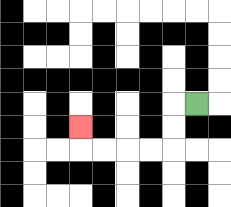{'start': '[8, 4]', 'end': '[3, 5]', 'path_directions': 'L,D,D,L,L,L,L,U', 'path_coordinates': '[[8, 4], [7, 4], [7, 5], [7, 6], [6, 6], [5, 6], [4, 6], [3, 6], [3, 5]]'}